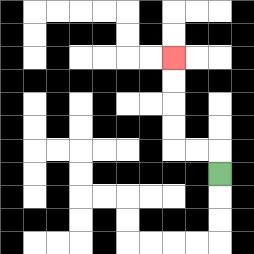{'start': '[9, 7]', 'end': '[7, 2]', 'path_directions': 'U,L,L,U,U,U,U', 'path_coordinates': '[[9, 7], [9, 6], [8, 6], [7, 6], [7, 5], [7, 4], [7, 3], [7, 2]]'}